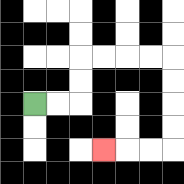{'start': '[1, 4]', 'end': '[4, 6]', 'path_directions': 'R,R,U,U,R,R,R,R,D,D,D,D,L,L,L', 'path_coordinates': '[[1, 4], [2, 4], [3, 4], [3, 3], [3, 2], [4, 2], [5, 2], [6, 2], [7, 2], [7, 3], [7, 4], [7, 5], [7, 6], [6, 6], [5, 6], [4, 6]]'}